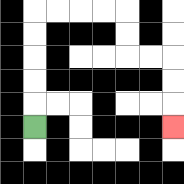{'start': '[1, 5]', 'end': '[7, 5]', 'path_directions': 'U,U,U,U,U,R,R,R,R,D,D,R,R,D,D,D', 'path_coordinates': '[[1, 5], [1, 4], [1, 3], [1, 2], [1, 1], [1, 0], [2, 0], [3, 0], [4, 0], [5, 0], [5, 1], [5, 2], [6, 2], [7, 2], [7, 3], [7, 4], [7, 5]]'}